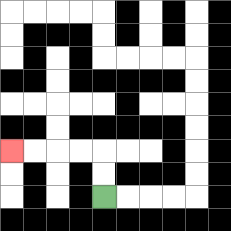{'start': '[4, 8]', 'end': '[0, 6]', 'path_directions': 'U,U,L,L,L,L', 'path_coordinates': '[[4, 8], [4, 7], [4, 6], [3, 6], [2, 6], [1, 6], [0, 6]]'}